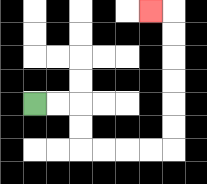{'start': '[1, 4]', 'end': '[6, 0]', 'path_directions': 'R,R,D,D,R,R,R,R,U,U,U,U,U,U,L', 'path_coordinates': '[[1, 4], [2, 4], [3, 4], [3, 5], [3, 6], [4, 6], [5, 6], [6, 6], [7, 6], [7, 5], [7, 4], [7, 3], [7, 2], [7, 1], [7, 0], [6, 0]]'}